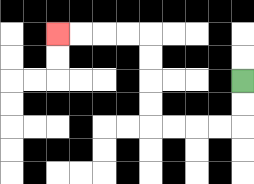{'start': '[10, 3]', 'end': '[2, 1]', 'path_directions': 'D,D,L,L,L,L,U,U,U,U,L,L,L,L', 'path_coordinates': '[[10, 3], [10, 4], [10, 5], [9, 5], [8, 5], [7, 5], [6, 5], [6, 4], [6, 3], [6, 2], [6, 1], [5, 1], [4, 1], [3, 1], [2, 1]]'}